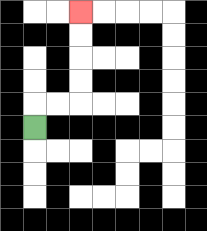{'start': '[1, 5]', 'end': '[3, 0]', 'path_directions': 'U,R,R,U,U,U,U', 'path_coordinates': '[[1, 5], [1, 4], [2, 4], [3, 4], [3, 3], [3, 2], [3, 1], [3, 0]]'}